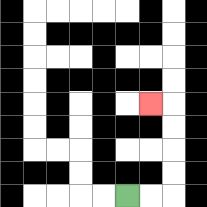{'start': '[5, 8]', 'end': '[6, 4]', 'path_directions': 'R,R,U,U,U,U,L', 'path_coordinates': '[[5, 8], [6, 8], [7, 8], [7, 7], [7, 6], [7, 5], [7, 4], [6, 4]]'}